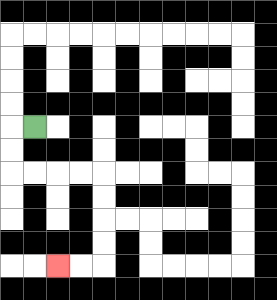{'start': '[1, 5]', 'end': '[2, 11]', 'path_directions': 'L,D,D,R,R,R,R,D,D,D,D,L,L', 'path_coordinates': '[[1, 5], [0, 5], [0, 6], [0, 7], [1, 7], [2, 7], [3, 7], [4, 7], [4, 8], [4, 9], [4, 10], [4, 11], [3, 11], [2, 11]]'}